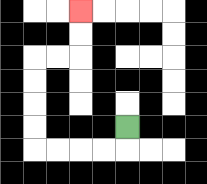{'start': '[5, 5]', 'end': '[3, 0]', 'path_directions': 'D,L,L,L,L,U,U,U,U,R,R,U,U', 'path_coordinates': '[[5, 5], [5, 6], [4, 6], [3, 6], [2, 6], [1, 6], [1, 5], [1, 4], [1, 3], [1, 2], [2, 2], [3, 2], [3, 1], [3, 0]]'}